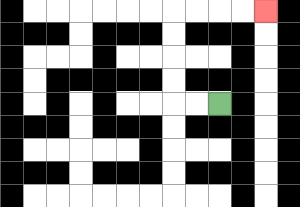{'start': '[9, 4]', 'end': '[11, 0]', 'path_directions': 'L,L,U,U,U,U,R,R,R,R', 'path_coordinates': '[[9, 4], [8, 4], [7, 4], [7, 3], [7, 2], [7, 1], [7, 0], [8, 0], [9, 0], [10, 0], [11, 0]]'}